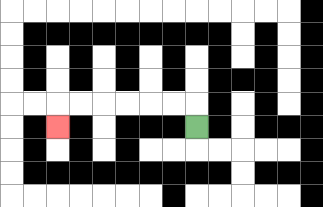{'start': '[8, 5]', 'end': '[2, 5]', 'path_directions': 'U,L,L,L,L,L,L,D', 'path_coordinates': '[[8, 5], [8, 4], [7, 4], [6, 4], [5, 4], [4, 4], [3, 4], [2, 4], [2, 5]]'}